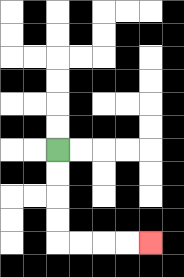{'start': '[2, 6]', 'end': '[6, 10]', 'path_directions': 'D,D,D,D,R,R,R,R', 'path_coordinates': '[[2, 6], [2, 7], [2, 8], [2, 9], [2, 10], [3, 10], [4, 10], [5, 10], [6, 10]]'}